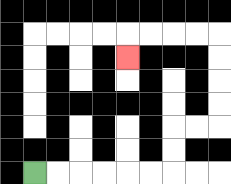{'start': '[1, 7]', 'end': '[5, 2]', 'path_directions': 'R,R,R,R,R,R,U,U,R,R,U,U,U,U,L,L,L,L,D', 'path_coordinates': '[[1, 7], [2, 7], [3, 7], [4, 7], [5, 7], [6, 7], [7, 7], [7, 6], [7, 5], [8, 5], [9, 5], [9, 4], [9, 3], [9, 2], [9, 1], [8, 1], [7, 1], [6, 1], [5, 1], [5, 2]]'}